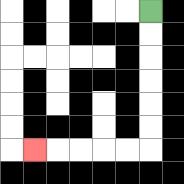{'start': '[6, 0]', 'end': '[1, 6]', 'path_directions': 'D,D,D,D,D,D,L,L,L,L,L', 'path_coordinates': '[[6, 0], [6, 1], [6, 2], [6, 3], [6, 4], [6, 5], [6, 6], [5, 6], [4, 6], [3, 6], [2, 6], [1, 6]]'}